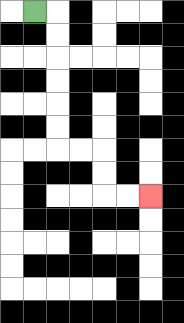{'start': '[1, 0]', 'end': '[6, 8]', 'path_directions': 'R,D,D,D,D,D,D,R,R,D,D,R,R', 'path_coordinates': '[[1, 0], [2, 0], [2, 1], [2, 2], [2, 3], [2, 4], [2, 5], [2, 6], [3, 6], [4, 6], [4, 7], [4, 8], [5, 8], [6, 8]]'}